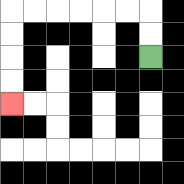{'start': '[6, 2]', 'end': '[0, 4]', 'path_directions': 'U,U,L,L,L,L,L,L,D,D,D,D', 'path_coordinates': '[[6, 2], [6, 1], [6, 0], [5, 0], [4, 0], [3, 0], [2, 0], [1, 0], [0, 0], [0, 1], [0, 2], [0, 3], [0, 4]]'}